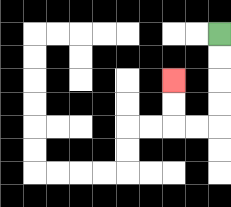{'start': '[9, 1]', 'end': '[7, 3]', 'path_directions': 'D,D,D,D,L,L,U,U', 'path_coordinates': '[[9, 1], [9, 2], [9, 3], [9, 4], [9, 5], [8, 5], [7, 5], [7, 4], [7, 3]]'}